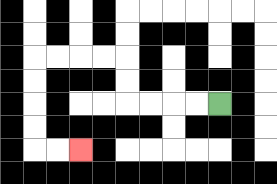{'start': '[9, 4]', 'end': '[3, 6]', 'path_directions': 'L,L,L,L,U,U,L,L,L,L,D,D,D,D,R,R', 'path_coordinates': '[[9, 4], [8, 4], [7, 4], [6, 4], [5, 4], [5, 3], [5, 2], [4, 2], [3, 2], [2, 2], [1, 2], [1, 3], [1, 4], [1, 5], [1, 6], [2, 6], [3, 6]]'}